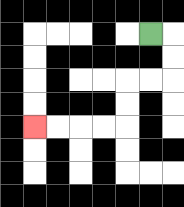{'start': '[6, 1]', 'end': '[1, 5]', 'path_directions': 'R,D,D,L,L,D,D,L,L,L,L', 'path_coordinates': '[[6, 1], [7, 1], [7, 2], [7, 3], [6, 3], [5, 3], [5, 4], [5, 5], [4, 5], [3, 5], [2, 5], [1, 5]]'}